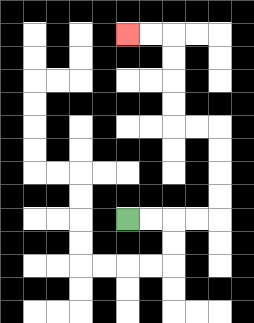{'start': '[5, 9]', 'end': '[5, 1]', 'path_directions': 'R,R,R,R,U,U,U,U,L,L,U,U,U,U,L,L', 'path_coordinates': '[[5, 9], [6, 9], [7, 9], [8, 9], [9, 9], [9, 8], [9, 7], [9, 6], [9, 5], [8, 5], [7, 5], [7, 4], [7, 3], [7, 2], [7, 1], [6, 1], [5, 1]]'}